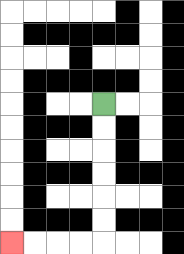{'start': '[4, 4]', 'end': '[0, 10]', 'path_directions': 'D,D,D,D,D,D,L,L,L,L', 'path_coordinates': '[[4, 4], [4, 5], [4, 6], [4, 7], [4, 8], [4, 9], [4, 10], [3, 10], [2, 10], [1, 10], [0, 10]]'}